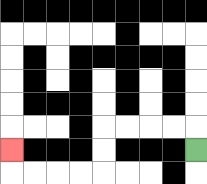{'start': '[8, 6]', 'end': '[0, 6]', 'path_directions': 'U,L,L,L,L,D,D,L,L,L,L,U', 'path_coordinates': '[[8, 6], [8, 5], [7, 5], [6, 5], [5, 5], [4, 5], [4, 6], [4, 7], [3, 7], [2, 7], [1, 7], [0, 7], [0, 6]]'}